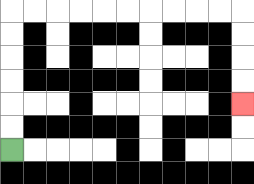{'start': '[0, 6]', 'end': '[10, 4]', 'path_directions': 'U,U,U,U,U,U,R,R,R,R,R,R,R,R,R,R,D,D,D,D', 'path_coordinates': '[[0, 6], [0, 5], [0, 4], [0, 3], [0, 2], [0, 1], [0, 0], [1, 0], [2, 0], [3, 0], [4, 0], [5, 0], [6, 0], [7, 0], [8, 0], [9, 0], [10, 0], [10, 1], [10, 2], [10, 3], [10, 4]]'}